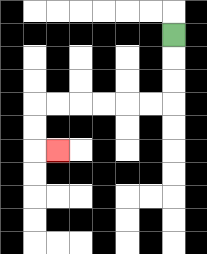{'start': '[7, 1]', 'end': '[2, 6]', 'path_directions': 'D,D,D,L,L,L,L,L,L,D,D,R', 'path_coordinates': '[[7, 1], [7, 2], [7, 3], [7, 4], [6, 4], [5, 4], [4, 4], [3, 4], [2, 4], [1, 4], [1, 5], [1, 6], [2, 6]]'}